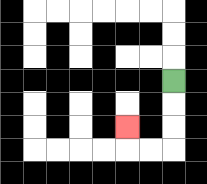{'start': '[7, 3]', 'end': '[5, 5]', 'path_directions': 'D,D,D,L,L,U', 'path_coordinates': '[[7, 3], [7, 4], [7, 5], [7, 6], [6, 6], [5, 6], [5, 5]]'}